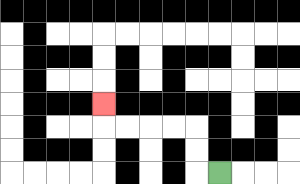{'start': '[9, 7]', 'end': '[4, 4]', 'path_directions': 'L,U,U,L,L,L,L,U', 'path_coordinates': '[[9, 7], [8, 7], [8, 6], [8, 5], [7, 5], [6, 5], [5, 5], [4, 5], [4, 4]]'}